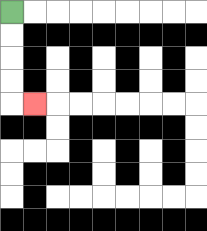{'start': '[0, 0]', 'end': '[1, 4]', 'path_directions': 'D,D,D,D,R', 'path_coordinates': '[[0, 0], [0, 1], [0, 2], [0, 3], [0, 4], [1, 4]]'}